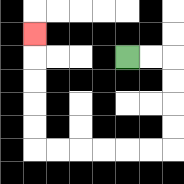{'start': '[5, 2]', 'end': '[1, 1]', 'path_directions': 'R,R,D,D,D,D,L,L,L,L,L,L,U,U,U,U,U', 'path_coordinates': '[[5, 2], [6, 2], [7, 2], [7, 3], [7, 4], [7, 5], [7, 6], [6, 6], [5, 6], [4, 6], [3, 6], [2, 6], [1, 6], [1, 5], [1, 4], [1, 3], [1, 2], [1, 1]]'}